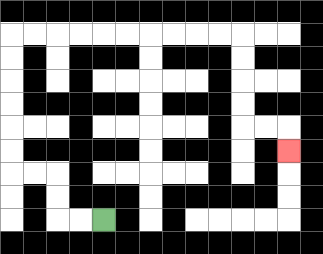{'start': '[4, 9]', 'end': '[12, 6]', 'path_directions': 'L,L,U,U,L,L,U,U,U,U,U,U,R,R,R,R,R,R,R,R,R,R,D,D,D,D,R,R,D', 'path_coordinates': '[[4, 9], [3, 9], [2, 9], [2, 8], [2, 7], [1, 7], [0, 7], [0, 6], [0, 5], [0, 4], [0, 3], [0, 2], [0, 1], [1, 1], [2, 1], [3, 1], [4, 1], [5, 1], [6, 1], [7, 1], [8, 1], [9, 1], [10, 1], [10, 2], [10, 3], [10, 4], [10, 5], [11, 5], [12, 5], [12, 6]]'}